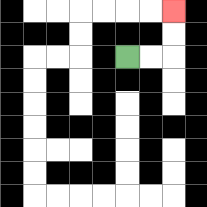{'start': '[5, 2]', 'end': '[7, 0]', 'path_directions': 'R,R,U,U', 'path_coordinates': '[[5, 2], [6, 2], [7, 2], [7, 1], [7, 0]]'}